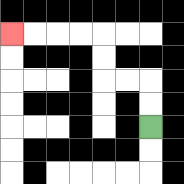{'start': '[6, 5]', 'end': '[0, 1]', 'path_directions': 'U,U,L,L,U,U,L,L,L,L', 'path_coordinates': '[[6, 5], [6, 4], [6, 3], [5, 3], [4, 3], [4, 2], [4, 1], [3, 1], [2, 1], [1, 1], [0, 1]]'}